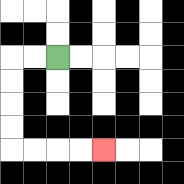{'start': '[2, 2]', 'end': '[4, 6]', 'path_directions': 'L,L,D,D,D,D,R,R,R,R', 'path_coordinates': '[[2, 2], [1, 2], [0, 2], [0, 3], [0, 4], [0, 5], [0, 6], [1, 6], [2, 6], [3, 6], [4, 6]]'}